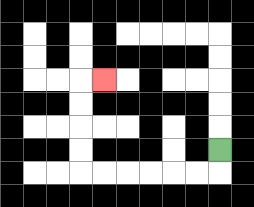{'start': '[9, 6]', 'end': '[4, 3]', 'path_directions': 'D,L,L,L,L,L,L,U,U,U,U,R', 'path_coordinates': '[[9, 6], [9, 7], [8, 7], [7, 7], [6, 7], [5, 7], [4, 7], [3, 7], [3, 6], [3, 5], [3, 4], [3, 3], [4, 3]]'}